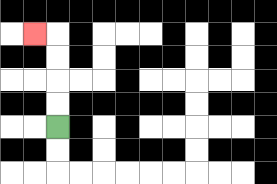{'start': '[2, 5]', 'end': '[1, 1]', 'path_directions': 'U,U,U,U,L', 'path_coordinates': '[[2, 5], [2, 4], [2, 3], [2, 2], [2, 1], [1, 1]]'}